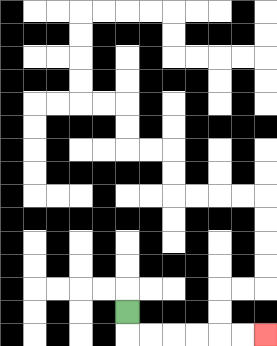{'start': '[5, 13]', 'end': '[11, 14]', 'path_directions': 'D,R,R,R,R,R,R', 'path_coordinates': '[[5, 13], [5, 14], [6, 14], [7, 14], [8, 14], [9, 14], [10, 14], [11, 14]]'}